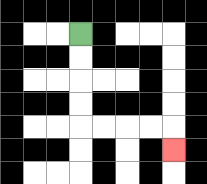{'start': '[3, 1]', 'end': '[7, 6]', 'path_directions': 'D,D,D,D,R,R,R,R,D', 'path_coordinates': '[[3, 1], [3, 2], [3, 3], [3, 4], [3, 5], [4, 5], [5, 5], [6, 5], [7, 5], [7, 6]]'}